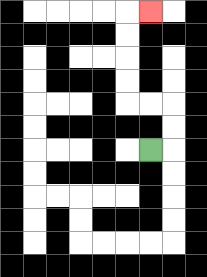{'start': '[6, 6]', 'end': '[6, 0]', 'path_directions': 'R,U,U,L,L,U,U,U,U,R', 'path_coordinates': '[[6, 6], [7, 6], [7, 5], [7, 4], [6, 4], [5, 4], [5, 3], [5, 2], [5, 1], [5, 0], [6, 0]]'}